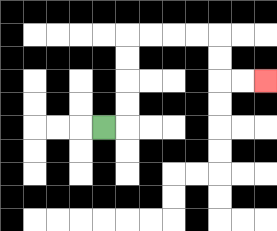{'start': '[4, 5]', 'end': '[11, 3]', 'path_directions': 'R,U,U,U,U,R,R,R,R,D,D,R,R', 'path_coordinates': '[[4, 5], [5, 5], [5, 4], [5, 3], [5, 2], [5, 1], [6, 1], [7, 1], [8, 1], [9, 1], [9, 2], [9, 3], [10, 3], [11, 3]]'}